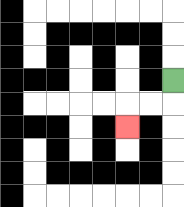{'start': '[7, 3]', 'end': '[5, 5]', 'path_directions': 'D,L,L,D', 'path_coordinates': '[[7, 3], [7, 4], [6, 4], [5, 4], [5, 5]]'}